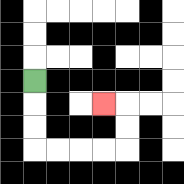{'start': '[1, 3]', 'end': '[4, 4]', 'path_directions': 'D,D,D,R,R,R,R,U,U,L', 'path_coordinates': '[[1, 3], [1, 4], [1, 5], [1, 6], [2, 6], [3, 6], [4, 6], [5, 6], [5, 5], [5, 4], [4, 4]]'}